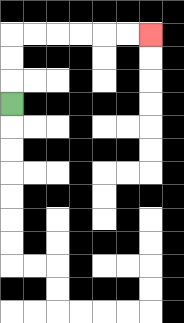{'start': '[0, 4]', 'end': '[6, 1]', 'path_directions': 'U,U,U,R,R,R,R,R,R', 'path_coordinates': '[[0, 4], [0, 3], [0, 2], [0, 1], [1, 1], [2, 1], [3, 1], [4, 1], [5, 1], [6, 1]]'}